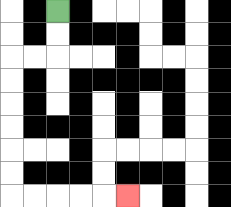{'start': '[2, 0]', 'end': '[5, 8]', 'path_directions': 'D,D,L,L,D,D,D,D,D,D,R,R,R,R,R', 'path_coordinates': '[[2, 0], [2, 1], [2, 2], [1, 2], [0, 2], [0, 3], [0, 4], [0, 5], [0, 6], [0, 7], [0, 8], [1, 8], [2, 8], [3, 8], [4, 8], [5, 8]]'}